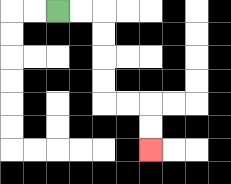{'start': '[2, 0]', 'end': '[6, 6]', 'path_directions': 'R,R,D,D,D,D,R,R,D,D', 'path_coordinates': '[[2, 0], [3, 0], [4, 0], [4, 1], [4, 2], [4, 3], [4, 4], [5, 4], [6, 4], [6, 5], [6, 6]]'}